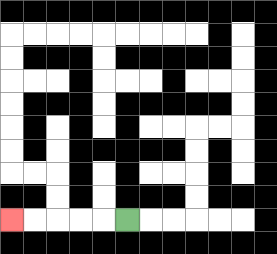{'start': '[5, 9]', 'end': '[0, 9]', 'path_directions': 'L,L,L,L,L', 'path_coordinates': '[[5, 9], [4, 9], [3, 9], [2, 9], [1, 9], [0, 9]]'}